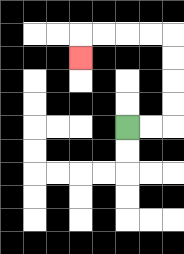{'start': '[5, 5]', 'end': '[3, 2]', 'path_directions': 'R,R,U,U,U,U,L,L,L,L,D', 'path_coordinates': '[[5, 5], [6, 5], [7, 5], [7, 4], [7, 3], [7, 2], [7, 1], [6, 1], [5, 1], [4, 1], [3, 1], [3, 2]]'}